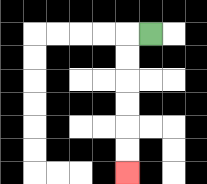{'start': '[6, 1]', 'end': '[5, 7]', 'path_directions': 'L,D,D,D,D,D,D', 'path_coordinates': '[[6, 1], [5, 1], [5, 2], [5, 3], [5, 4], [5, 5], [5, 6], [5, 7]]'}